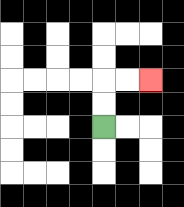{'start': '[4, 5]', 'end': '[6, 3]', 'path_directions': 'U,U,R,R', 'path_coordinates': '[[4, 5], [4, 4], [4, 3], [5, 3], [6, 3]]'}